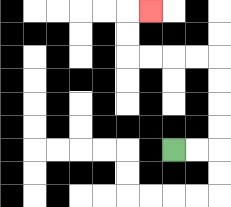{'start': '[7, 6]', 'end': '[6, 0]', 'path_directions': 'R,R,U,U,U,U,L,L,L,L,U,U,R', 'path_coordinates': '[[7, 6], [8, 6], [9, 6], [9, 5], [9, 4], [9, 3], [9, 2], [8, 2], [7, 2], [6, 2], [5, 2], [5, 1], [5, 0], [6, 0]]'}